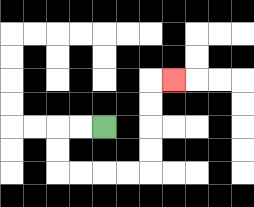{'start': '[4, 5]', 'end': '[7, 3]', 'path_directions': 'L,L,D,D,R,R,R,R,U,U,U,U,R', 'path_coordinates': '[[4, 5], [3, 5], [2, 5], [2, 6], [2, 7], [3, 7], [4, 7], [5, 7], [6, 7], [6, 6], [6, 5], [6, 4], [6, 3], [7, 3]]'}